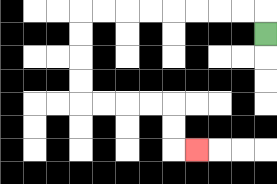{'start': '[11, 1]', 'end': '[8, 6]', 'path_directions': 'U,L,L,L,L,L,L,L,L,D,D,D,D,R,R,R,R,D,D,R', 'path_coordinates': '[[11, 1], [11, 0], [10, 0], [9, 0], [8, 0], [7, 0], [6, 0], [5, 0], [4, 0], [3, 0], [3, 1], [3, 2], [3, 3], [3, 4], [4, 4], [5, 4], [6, 4], [7, 4], [7, 5], [7, 6], [8, 6]]'}